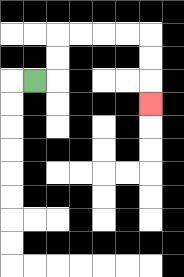{'start': '[1, 3]', 'end': '[6, 4]', 'path_directions': 'R,U,U,R,R,R,R,D,D,D', 'path_coordinates': '[[1, 3], [2, 3], [2, 2], [2, 1], [3, 1], [4, 1], [5, 1], [6, 1], [6, 2], [6, 3], [6, 4]]'}